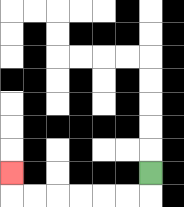{'start': '[6, 7]', 'end': '[0, 7]', 'path_directions': 'D,L,L,L,L,L,L,U', 'path_coordinates': '[[6, 7], [6, 8], [5, 8], [4, 8], [3, 8], [2, 8], [1, 8], [0, 8], [0, 7]]'}